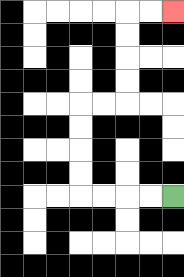{'start': '[7, 8]', 'end': '[7, 0]', 'path_directions': 'L,L,L,L,U,U,U,U,R,R,U,U,U,U,R,R', 'path_coordinates': '[[7, 8], [6, 8], [5, 8], [4, 8], [3, 8], [3, 7], [3, 6], [3, 5], [3, 4], [4, 4], [5, 4], [5, 3], [5, 2], [5, 1], [5, 0], [6, 0], [7, 0]]'}